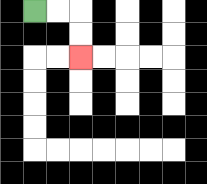{'start': '[1, 0]', 'end': '[3, 2]', 'path_directions': 'R,R,D,D', 'path_coordinates': '[[1, 0], [2, 0], [3, 0], [3, 1], [3, 2]]'}